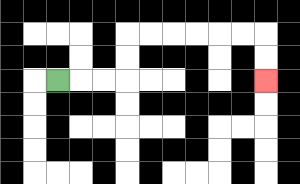{'start': '[2, 3]', 'end': '[11, 3]', 'path_directions': 'R,R,R,U,U,R,R,R,R,R,R,D,D', 'path_coordinates': '[[2, 3], [3, 3], [4, 3], [5, 3], [5, 2], [5, 1], [6, 1], [7, 1], [8, 1], [9, 1], [10, 1], [11, 1], [11, 2], [11, 3]]'}